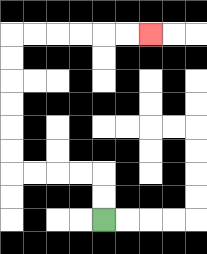{'start': '[4, 9]', 'end': '[6, 1]', 'path_directions': 'U,U,L,L,L,L,U,U,U,U,U,U,R,R,R,R,R,R', 'path_coordinates': '[[4, 9], [4, 8], [4, 7], [3, 7], [2, 7], [1, 7], [0, 7], [0, 6], [0, 5], [0, 4], [0, 3], [0, 2], [0, 1], [1, 1], [2, 1], [3, 1], [4, 1], [5, 1], [6, 1]]'}